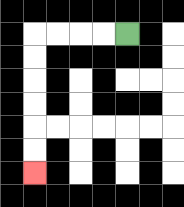{'start': '[5, 1]', 'end': '[1, 7]', 'path_directions': 'L,L,L,L,D,D,D,D,D,D', 'path_coordinates': '[[5, 1], [4, 1], [3, 1], [2, 1], [1, 1], [1, 2], [1, 3], [1, 4], [1, 5], [1, 6], [1, 7]]'}